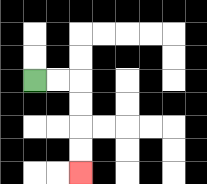{'start': '[1, 3]', 'end': '[3, 7]', 'path_directions': 'R,R,D,D,D,D', 'path_coordinates': '[[1, 3], [2, 3], [3, 3], [3, 4], [3, 5], [3, 6], [3, 7]]'}